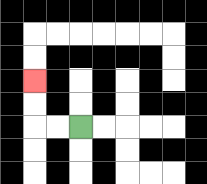{'start': '[3, 5]', 'end': '[1, 3]', 'path_directions': 'L,L,U,U', 'path_coordinates': '[[3, 5], [2, 5], [1, 5], [1, 4], [1, 3]]'}